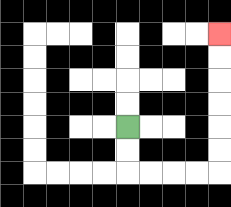{'start': '[5, 5]', 'end': '[9, 1]', 'path_directions': 'D,D,R,R,R,R,U,U,U,U,U,U', 'path_coordinates': '[[5, 5], [5, 6], [5, 7], [6, 7], [7, 7], [8, 7], [9, 7], [9, 6], [9, 5], [9, 4], [9, 3], [9, 2], [9, 1]]'}